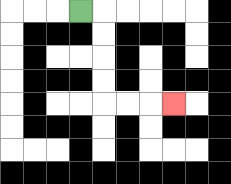{'start': '[3, 0]', 'end': '[7, 4]', 'path_directions': 'R,D,D,D,D,R,R,R', 'path_coordinates': '[[3, 0], [4, 0], [4, 1], [4, 2], [4, 3], [4, 4], [5, 4], [6, 4], [7, 4]]'}